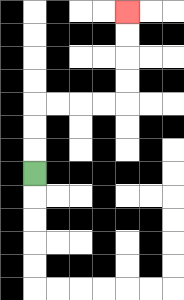{'start': '[1, 7]', 'end': '[5, 0]', 'path_directions': 'U,U,U,R,R,R,R,U,U,U,U', 'path_coordinates': '[[1, 7], [1, 6], [1, 5], [1, 4], [2, 4], [3, 4], [4, 4], [5, 4], [5, 3], [5, 2], [5, 1], [5, 0]]'}